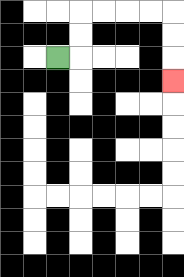{'start': '[2, 2]', 'end': '[7, 3]', 'path_directions': 'R,U,U,R,R,R,R,D,D,D', 'path_coordinates': '[[2, 2], [3, 2], [3, 1], [3, 0], [4, 0], [5, 0], [6, 0], [7, 0], [7, 1], [7, 2], [7, 3]]'}